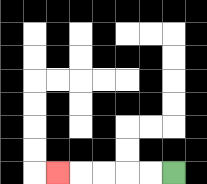{'start': '[7, 7]', 'end': '[2, 7]', 'path_directions': 'L,L,L,L,L', 'path_coordinates': '[[7, 7], [6, 7], [5, 7], [4, 7], [3, 7], [2, 7]]'}